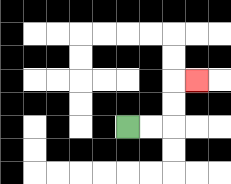{'start': '[5, 5]', 'end': '[8, 3]', 'path_directions': 'R,R,U,U,R', 'path_coordinates': '[[5, 5], [6, 5], [7, 5], [7, 4], [7, 3], [8, 3]]'}